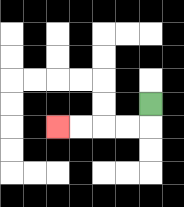{'start': '[6, 4]', 'end': '[2, 5]', 'path_directions': 'D,L,L,L,L', 'path_coordinates': '[[6, 4], [6, 5], [5, 5], [4, 5], [3, 5], [2, 5]]'}